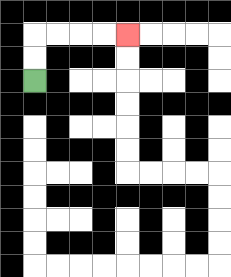{'start': '[1, 3]', 'end': '[5, 1]', 'path_directions': 'U,U,R,R,R,R', 'path_coordinates': '[[1, 3], [1, 2], [1, 1], [2, 1], [3, 1], [4, 1], [5, 1]]'}